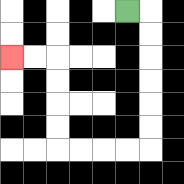{'start': '[5, 0]', 'end': '[0, 2]', 'path_directions': 'R,D,D,D,D,D,D,L,L,L,L,U,U,U,U,L,L', 'path_coordinates': '[[5, 0], [6, 0], [6, 1], [6, 2], [6, 3], [6, 4], [6, 5], [6, 6], [5, 6], [4, 6], [3, 6], [2, 6], [2, 5], [2, 4], [2, 3], [2, 2], [1, 2], [0, 2]]'}